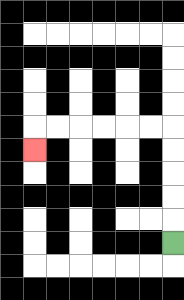{'start': '[7, 10]', 'end': '[1, 6]', 'path_directions': 'U,U,U,U,U,L,L,L,L,L,L,D', 'path_coordinates': '[[7, 10], [7, 9], [7, 8], [7, 7], [7, 6], [7, 5], [6, 5], [5, 5], [4, 5], [3, 5], [2, 5], [1, 5], [1, 6]]'}